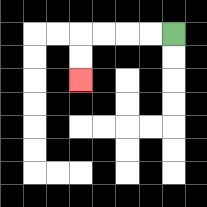{'start': '[7, 1]', 'end': '[3, 3]', 'path_directions': 'L,L,L,L,D,D', 'path_coordinates': '[[7, 1], [6, 1], [5, 1], [4, 1], [3, 1], [3, 2], [3, 3]]'}